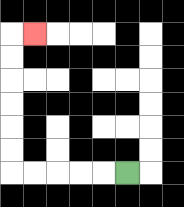{'start': '[5, 7]', 'end': '[1, 1]', 'path_directions': 'L,L,L,L,L,U,U,U,U,U,U,R', 'path_coordinates': '[[5, 7], [4, 7], [3, 7], [2, 7], [1, 7], [0, 7], [0, 6], [0, 5], [0, 4], [0, 3], [0, 2], [0, 1], [1, 1]]'}